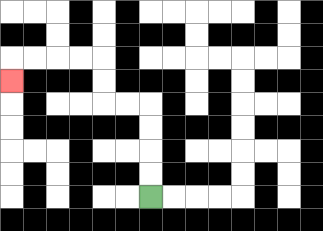{'start': '[6, 8]', 'end': '[0, 3]', 'path_directions': 'U,U,U,U,L,L,U,U,L,L,L,L,D', 'path_coordinates': '[[6, 8], [6, 7], [6, 6], [6, 5], [6, 4], [5, 4], [4, 4], [4, 3], [4, 2], [3, 2], [2, 2], [1, 2], [0, 2], [0, 3]]'}